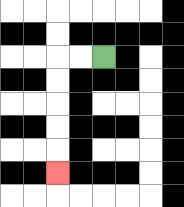{'start': '[4, 2]', 'end': '[2, 7]', 'path_directions': 'L,L,D,D,D,D,D', 'path_coordinates': '[[4, 2], [3, 2], [2, 2], [2, 3], [2, 4], [2, 5], [2, 6], [2, 7]]'}